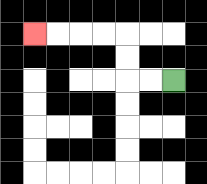{'start': '[7, 3]', 'end': '[1, 1]', 'path_directions': 'L,L,U,U,L,L,L,L', 'path_coordinates': '[[7, 3], [6, 3], [5, 3], [5, 2], [5, 1], [4, 1], [3, 1], [2, 1], [1, 1]]'}